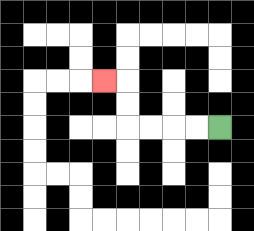{'start': '[9, 5]', 'end': '[4, 3]', 'path_directions': 'L,L,L,L,U,U,L', 'path_coordinates': '[[9, 5], [8, 5], [7, 5], [6, 5], [5, 5], [5, 4], [5, 3], [4, 3]]'}